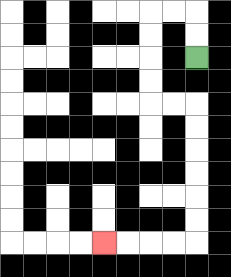{'start': '[8, 2]', 'end': '[4, 10]', 'path_directions': 'U,U,L,L,D,D,D,D,R,R,D,D,D,D,D,D,L,L,L,L', 'path_coordinates': '[[8, 2], [8, 1], [8, 0], [7, 0], [6, 0], [6, 1], [6, 2], [6, 3], [6, 4], [7, 4], [8, 4], [8, 5], [8, 6], [8, 7], [8, 8], [8, 9], [8, 10], [7, 10], [6, 10], [5, 10], [4, 10]]'}